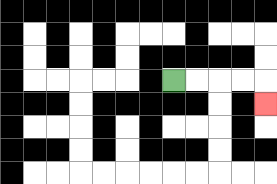{'start': '[7, 3]', 'end': '[11, 4]', 'path_directions': 'R,R,R,R,D', 'path_coordinates': '[[7, 3], [8, 3], [9, 3], [10, 3], [11, 3], [11, 4]]'}